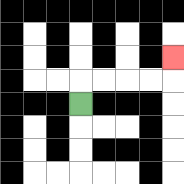{'start': '[3, 4]', 'end': '[7, 2]', 'path_directions': 'U,R,R,R,R,U', 'path_coordinates': '[[3, 4], [3, 3], [4, 3], [5, 3], [6, 3], [7, 3], [7, 2]]'}